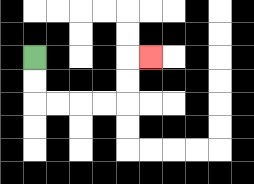{'start': '[1, 2]', 'end': '[6, 2]', 'path_directions': 'D,D,R,R,R,R,U,U,R', 'path_coordinates': '[[1, 2], [1, 3], [1, 4], [2, 4], [3, 4], [4, 4], [5, 4], [5, 3], [5, 2], [6, 2]]'}